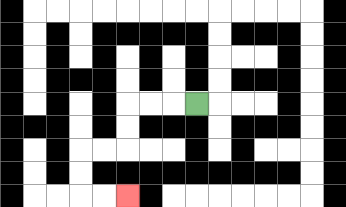{'start': '[8, 4]', 'end': '[5, 8]', 'path_directions': 'L,L,L,D,D,L,L,D,D,R,R', 'path_coordinates': '[[8, 4], [7, 4], [6, 4], [5, 4], [5, 5], [5, 6], [4, 6], [3, 6], [3, 7], [3, 8], [4, 8], [5, 8]]'}